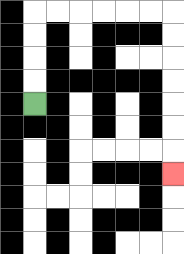{'start': '[1, 4]', 'end': '[7, 7]', 'path_directions': 'U,U,U,U,R,R,R,R,R,R,D,D,D,D,D,D,D', 'path_coordinates': '[[1, 4], [1, 3], [1, 2], [1, 1], [1, 0], [2, 0], [3, 0], [4, 0], [5, 0], [6, 0], [7, 0], [7, 1], [7, 2], [7, 3], [7, 4], [7, 5], [7, 6], [7, 7]]'}